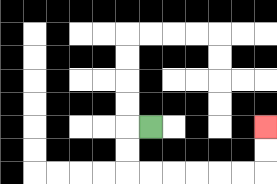{'start': '[6, 5]', 'end': '[11, 5]', 'path_directions': 'L,D,D,R,R,R,R,R,R,U,U', 'path_coordinates': '[[6, 5], [5, 5], [5, 6], [5, 7], [6, 7], [7, 7], [8, 7], [9, 7], [10, 7], [11, 7], [11, 6], [11, 5]]'}